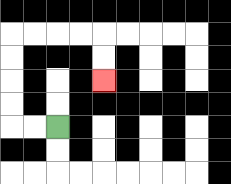{'start': '[2, 5]', 'end': '[4, 3]', 'path_directions': 'L,L,U,U,U,U,R,R,R,R,D,D', 'path_coordinates': '[[2, 5], [1, 5], [0, 5], [0, 4], [0, 3], [0, 2], [0, 1], [1, 1], [2, 1], [3, 1], [4, 1], [4, 2], [4, 3]]'}